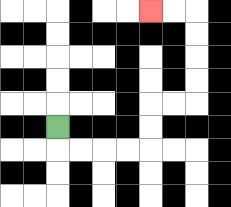{'start': '[2, 5]', 'end': '[6, 0]', 'path_directions': 'D,R,R,R,R,U,U,R,R,U,U,U,U,L,L', 'path_coordinates': '[[2, 5], [2, 6], [3, 6], [4, 6], [5, 6], [6, 6], [6, 5], [6, 4], [7, 4], [8, 4], [8, 3], [8, 2], [8, 1], [8, 0], [7, 0], [6, 0]]'}